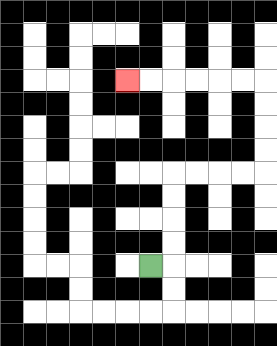{'start': '[6, 11]', 'end': '[5, 3]', 'path_directions': 'R,U,U,U,U,R,R,R,R,U,U,U,U,L,L,L,L,L,L', 'path_coordinates': '[[6, 11], [7, 11], [7, 10], [7, 9], [7, 8], [7, 7], [8, 7], [9, 7], [10, 7], [11, 7], [11, 6], [11, 5], [11, 4], [11, 3], [10, 3], [9, 3], [8, 3], [7, 3], [6, 3], [5, 3]]'}